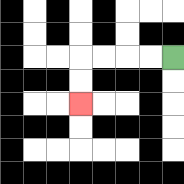{'start': '[7, 2]', 'end': '[3, 4]', 'path_directions': 'L,L,L,L,D,D', 'path_coordinates': '[[7, 2], [6, 2], [5, 2], [4, 2], [3, 2], [3, 3], [3, 4]]'}